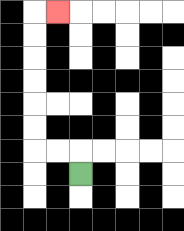{'start': '[3, 7]', 'end': '[2, 0]', 'path_directions': 'U,L,L,U,U,U,U,U,U,R', 'path_coordinates': '[[3, 7], [3, 6], [2, 6], [1, 6], [1, 5], [1, 4], [1, 3], [1, 2], [1, 1], [1, 0], [2, 0]]'}